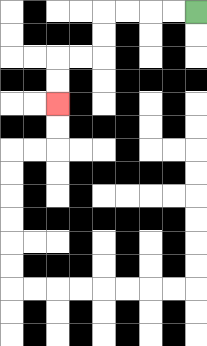{'start': '[8, 0]', 'end': '[2, 4]', 'path_directions': 'L,L,L,L,D,D,L,L,D,D', 'path_coordinates': '[[8, 0], [7, 0], [6, 0], [5, 0], [4, 0], [4, 1], [4, 2], [3, 2], [2, 2], [2, 3], [2, 4]]'}